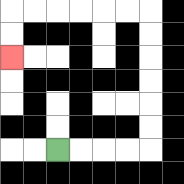{'start': '[2, 6]', 'end': '[0, 2]', 'path_directions': 'R,R,R,R,U,U,U,U,U,U,L,L,L,L,L,L,D,D', 'path_coordinates': '[[2, 6], [3, 6], [4, 6], [5, 6], [6, 6], [6, 5], [6, 4], [6, 3], [6, 2], [6, 1], [6, 0], [5, 0], [4, 0], [3, 0], [2, 0], [1, 0], [0, 0], [0, 1], [0, 2]]'}